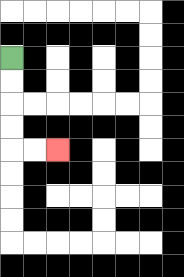{'start': '[0, 2]', 'end': '[2, 6]', 'path_directions': 'D,D,D,D,R,R', 'path_coordinates': '[[0, 2], [0, 3], [0, 4], [0, 5], [0, 6], [1, 6], [2, 6]]'}